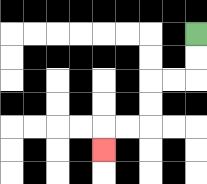{'start': '[8, 1]', 'end': '[4, 6]', 'path_directions': 'D,D,L,L,D,D,L,L,D', 'path_coordinates': '[[8, 1], [8, 2], [8, 3], [7, 3], [6, 3], [6, 4], [6, 5], [5, 5], [4, 5], [4, 6]]'}